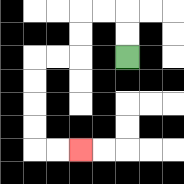{'start': '[5, 2]', 'end': '[3, 6]', 'path_directions': 'U,U,L,L,D,D,L,L,D,D,D,D,R,R', 'path_coordinates': '[[5, 2], [5, 1], [5, 0], [4, 0], [3, 0], [3, 1], [3, 2], [2, 2], [1, 2], [1, 3], [1, 4], [1, 5], [1, 6], [2, 6], [3, 6]]'}